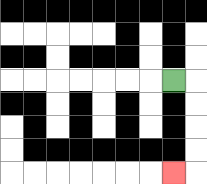{'start': '[7, 3]', 'end': '[7, 7]', 'path_directions': 'R,D,D,D,D,L', 'path_coordinates': '[[7, 3], [8, 3], [8, 4], [8, 5], [8, 6], [8, 7], [7, 7]]'}